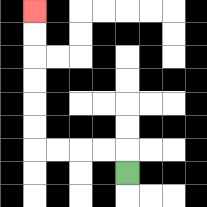{'start': '[5, 7]', 'end': '[1, 0]', 'path_directions': 'U,L,L,L,L,U,U,U,U,U,U', 'path_coordinates': '[[5, 7], [5, 6], [4, 6], [3, 6], [2, 6], [1, 6], [1, 5], [1, 4], [1, 3], [1, 2], [1, 1], [1, 0]]'}